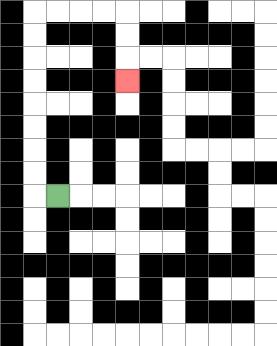{'start': '[2, 8]', 'end': '[5, 3]', 'path_directions': 'L,U,U,U,U,U,U,U,U,R,R,R,R,D,D,D', 'path_coordinates': '[[2, 8], [1, 8], [1, 7], [1, 6], [1, 5], [1, 4], [1, 3], [1, 2], [1, 1], [1, 0], [2, 0], [3, 0], [4, 0], [5, 0], [5, 1], [5, 2], [5, 3]]'}